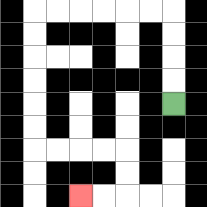{'start': '[7, 4]', 'end': '[3, 8]', 'path_directions': 'U,U,U,U,L,L,L,L,L,L,D,D,D,D,D,D,R,R,R,R,D,D,L,L', 'path_coordinates': '[[7, 4], [7, 3], [7, 2], [7, 1], [7, 0], [6, 0], [5, 0], [4, 0], [3, 0], [2, 0], [1, 0], [1, 1], [1, 2], [1, 3], [1, 4], [1, 5], [1, 6], [2, 6], [3, 6], [4, 6], [5, 6], [5, 7], [5, 8], [4, 8], [3, 8]]'}